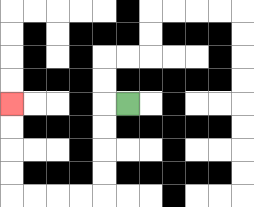{'start': '[5, 4]', 'end': '[0, 4]', 'path_directions': 'L,D,D,D,D,L,L,L,L,U,U,U,U', 'path_coordinates': '[[5, 4], [4, 4], [4, 5], [4, 6], [4, 7], [4, 8], [3, 8], [2, 8], [1, 8], [0, 8], [0, 7], [0, 6], [0, 5], [0, 4]]'}